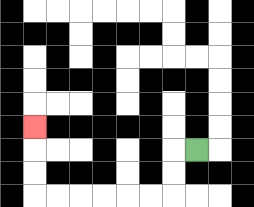{'start': '[8, 6]', 'end': '[1, 5]', 'path_directions': 'L,D,D,L,L,L,L,L,L,U,U,U', 'path_coordinates': '[[8, 6], [7, 6], [7, 7], [7, 8], [6, 8], [5, 8], [4, 8], [3, 8], [2, 8], [1, 8], [1, 7], [1, 6], [1, 5]]'}